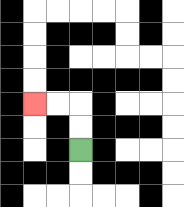{'start': '[3, 6]', 'end': '[1, 4]', 'path_directions': 'U,U,L,L', 'path_coordinates': '[[3, 6], [3, 5], [3, 4], [2, 4], [1, 4]]'}